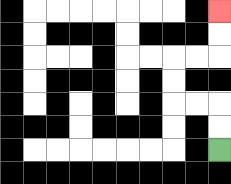{'start': '[9, 6]', 'end': '[9, 0]', 'path_directions': 'U,U,L,L,U,U,R,R,U,U', 'path_coordinates': '[[9, 6], [9, 5], [9, 4], [8, 4], [7, 4], [7, 3], [7, 2], [8, 2], [9, 2], [9, 1], [9, 0]]'}